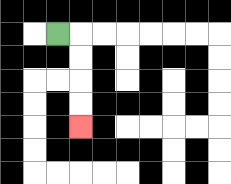{'start': '[2, 1]', 'end': '[3, 5]', 'path_directions': 'R,D,D,D,D', 'path_coordinates': '[[2, 1], [3, 1], [3, 2], [3, 3], [3, 4], [3, 5]]'}